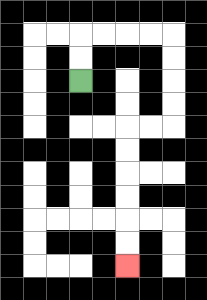{'start': '[3, 3]', 'end': '[5, 11]', 'path_directions': 'U,U,R,R,R,R,D,D,D,D,L,L,D,D,D,D,D,D', 'path_coordinates': '[[3, 3], [3, 2], [3, 1], [4, 1], [5, 1], [6, 1], [7, 1], [7, 2], [7, 3], [7, 4], [7, 5], [6, 5], [5, 5], [5, 6], [5, 7], [5, 8], [5, 9], [5, 10], [5, 11]]'}